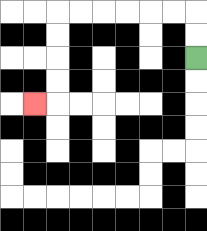{'start': '[8, 2]', 'end': '[1, 4]', 'path_directions': 'U,U,L,L,L,L,L,L,D,D,D,D,L', 'path_coordinates': '[[8, 2], [8, 1], [8, 0], [7, 0], [6, 0], [5, 0], [4, 0], [3, 0], [2, 0], [2, 1], [2, 2], [2, 3], [2, 4], [1, 4]]'}